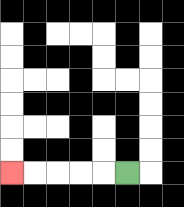{'start': '[5, 7]', 'end': '[0, 7]', 'path_directions': 'L,L,L,L,L', 'path_coordinates': '[[5, 7], [4, 7], [3, 7], [2, 7], [1, 7], [0, 7]]'}